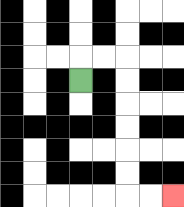{'start': '[3, 3]', 'end': '[7, 8]', 'path_directions': 'U,R,R,D,D,D,D,D,D,R,R', 'path_coordinates': '[[3, 3], [3, 2], [4, 2], [5, 2], [5, 3], [5, 4], [5, 5], [5, 6], [5, 7], [5, 8], [6, 8], [7, 8]]'}